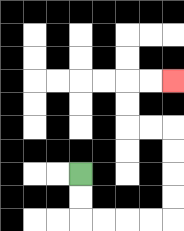{'start': '[3, 7]', 'end': '[7, 3]', 'path_directions': 'D,D,R,R,R,R,U,U,U,U,L,L,U,U,R,R', 'path_coordinates': '[[3, 7], [3, 8], [3, 9], [4, 9], [5, 9], [6, 9], [7, 9], [7, 8], [7, 7], [7, 6], [7, 5], [6, 5], [5, 5], [5, 4], [5, 3], [6, 3], [7, 3]]'}